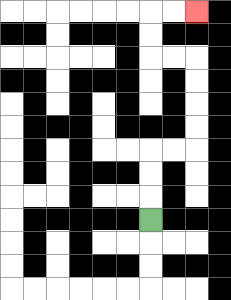{'start': '[6, 9]', 'end': '[8, 0]', 'path_directions': 'U,U,U,R,R,U,U,U,U,L,L,U,U,R,R', 'path_coordinates': '[[6, 9], [6, 8], [6, 7], [6, 6], [7, 6], [8, 6], [8, 5], [8, 4], [8, 3], [8, 2], [7, 2], [6, 2], [6, 1], [6, 0], [7, 0], [8, 0]]'}